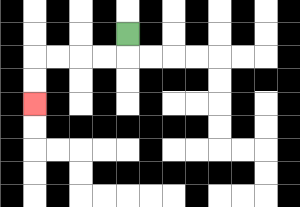{'start': '[5, 1]', 'end': '[1, 4]', 'path_directions': 'D,L,L,L,L,D,D', 'path_coordinates': '[[5, 1], [5, 2], [4, 2], [3, 2], [2, 2], [1, 2], [1, 3], [1, 4]]'}